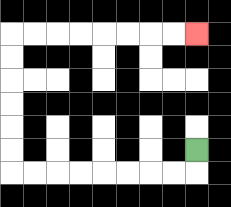{'start': '[8, 6]', 'end': '[8, 1]', 'path_directions': 'D,L,L,L,L,L,L,L,L,U,U,U,U,U,U,R,R,R,R,R,R,R,R', 'path_coordinates': '[[8, 6], [8, 7], [7, 7], [6, 7], [5, 7], [4, 7], [3, 7], [2, 7], [1, 7], [0, 7], [0, 6], [0, 5], [0, 4], [0, 3], [0, 2], [0, 1], [1, 1], [2, 1], [3, 1], [4, 1], [5, 1], [6, 1], [7, 1], [8, 1]]'}